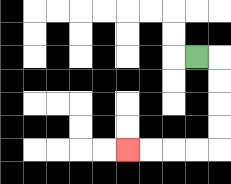{'start': '[8, 2]', 'end': '[5, 6]', 'path_directions': 'R,D,D,D,D,L,L,L,L', 'path_coordinates': '[[8, 2], [9, 2], [9, 3], [9, 4], [9, 5], [9, 6], [8, 6], [7, 6], [6, 6], [5, 6]]'}